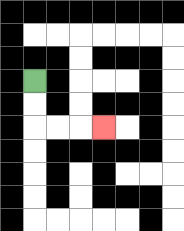{'start': '[1, 3]', 'end': '[4, 5]', 'path_directions': 'D,D,R,R,R', 'path_coordinates': '[[1, 3], [1, 4], [1, 5], [2, 5], [3, 5], [4, 5]]'}